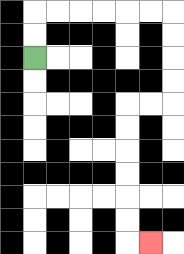{'start': '[1, 2]', 'end': '[6, 10]', 'path_directions': 'U,U,R,R,R,R,R,R,D,D,D,D,L,L,D,D,D,D,D,D,R', 'path_coordinates': '[[1, 2], [1, 1], [1, 0], [2, 0], [3, 0], [4, 0], [5, 0], [6, 0], [7, 0], [7, 1], [7, 2], [7, 3], [7, 4], [6, 4], [5, 4], [5, 5], [5, 6], [5, 7], [5, 8], [5, 9], [5, 10], [6, 10]]'}